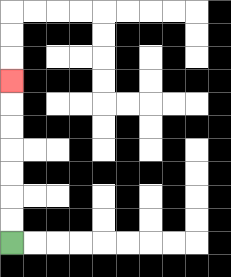{'start': '[0, 10]', 'end': '[0, 3]', 'path_directions': 'U,U,U,U,U,U,U', 'path_coordinates': '[[0, 10], [0, 9], [0, 8], [0, 7], [0, 6], [0, 5], [0, 4], [0, 3]]'}